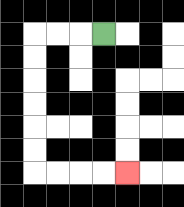{'start': '[4, 1]', 'end': '[5, 7]', 'path_directions': 'L,L,L,D,D,D,D,D,D,R,R,R,R', 'path_coordinates': '[[4, 1], [3, 1], [2, 1], [1, 1], [1, 2], [1, 3], [1, 4], [1, 5], [1, 6], [1, 7], [2, 7], [3, 7], [4, 7], [5, 7]]'}